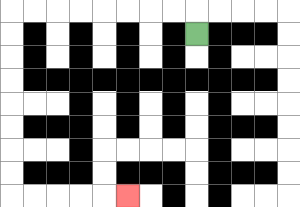{'start': '[8, 1]', 'end': '[5, 8]', 'path_directions': 'U,L,L,L,L,L,L,L,L,D,D,D,D,D,D,D,D,R,R,R,R,R', 'path_coordinates': '[[8, 1], [8, 0], [7, 0], [6, 0], [5, 0], [4, 0], [3, 0], [2, 0], [1, 0], [0, 0], [0, 1], [0, 2], [0, 3], [0, 4], [0, 5], [0, 6], [0, 7], [0, 8], [1, 8], [2, 8], [3, 8], [4, 8], [5, 8]]'}